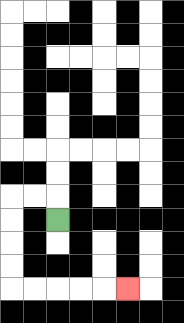{'start': '[2, 9]', 'end': '[5, 12]', 'path_directions': 'U,L,L,D,D,D,D,R,R,R,R,R', 'path_coordinates': '[[2, 9], [2, 8], [1, 8], [0, 8], [0, 9], [0, 10], [0, 11], [0, 12], [1, 12], [2, 12], [3, 12], [4, 12], [5, 12]]'}